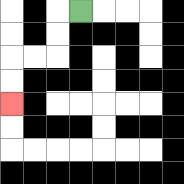{'start': '[3, 0]', 'end': '[0, 4]', 'path_directions': 'L,D,D,L,L,D,D', 'path_coordinates': '[[3, 0], [2, 0], [2, 1], [2, 2], [1, 2], [0, 2], [0, 3], [0, 4]]'}